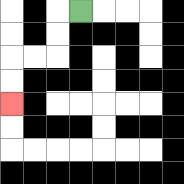{'start': '[3, 0]', 'end': '[0, 4]', 'path_directions': 'L,D,D,L,L,D,D', 'path_coordinates': '[[3, 0], [2, 0], [2, 1], [2, 2], [1, 2], [0, 2], [0, 3], [0, 4]]'}